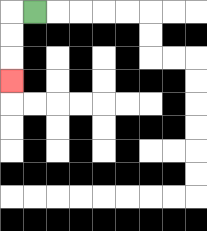{'start': '[1, 0]', 'end': '[0, 3]', 'path_directions': 'L,D,D,D', 'path_coordinates': '[[1, 0], [0, 0], [0, 1], [0, 2], [0, 3]]'}